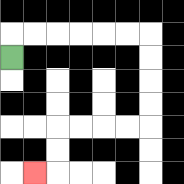{'start': '[0, 2]', 'end': '[1, 7]', 'path_directions': 'U,R,R,R,R,R,R,D,D,D,D,L,L,L,L,D,D,L', 'path_coordinates': '[[0, 2], [0, 1], [1, 1], [2, 1], [3, 1], [4, 1], [5, 1], [6, 1], [6, 2], [6, 3], [6, 4], [6, 5], [5, 5], [4, 5], [3, 5], [2, 5], [2, 6], [2, 7], [1, 7]]'}